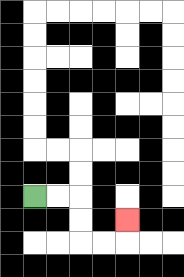{'start': '[1, 8]', 'end': '[5, 9]', 'path_directions': 'R,R,D,D,R,R,U', 'path_coordinates': '[[1, 8], [2, 8], [3, 8], [3, 9], [3, 10], [4, 10], [5, 10], [5, 9]]'}